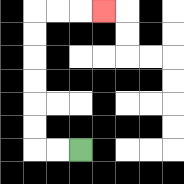{'start': '[3, 6]', 'end': '[4, 0]', 'path_directions': 'L,L,U,U,U,U,U,U,R,R,R', 'path_coordinates': '[[3, 6], [2, 6], [1, 6], [1, 5], [1, 4], [1, 3], [1, 2], [1, 1], [1, 0], [2, 0], [3, 0], [4, 0]]'}